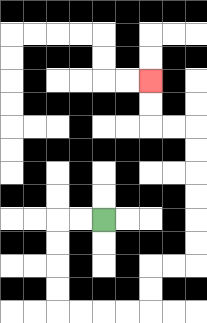{'start': '[4, 9]', 'end': '[6, 3]', 'path_directions': 'L,L,D,D,D,D,R,R,R,R,U,U,R,R,U,U,U,U,U,U,L,L,U,U', 'path_coordinates': '[[4, 9], [3, 9], [2, 9], [2, 10], [2, 11], [2, 12], [2, 13], [3, 13], [4, 13], [5, 13], [6, 13], [6, 12], [6, 11], [7, 11], [8, 11], [8, 10], [8, 9], [8, 8], [8, 7], [8, 6], [8, 5], [7, 5], [6, 5], [6, 4], [6, 3]]'}